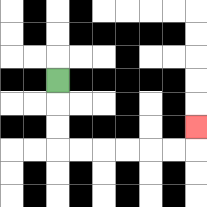{'start': '[2, 3]', 'end': '[8, 5]', 'path_directions': 'D,D,D,R,R,R,R,R,R,U', 'path_coordinates': '[[2, 3], [2, 4], [2, 5], [2, 6], [3, 6], [4, 6], [5, 6], [6, 6], [7, 6], [8, 6], [8, 5]]'}